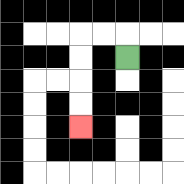{'start': '[5, 2]', 'end': '[3, 5]', 'path_directions': 'U,L,L,D,D,D,D', 'path_coordinates': '[[5, 2], [5, 1], [4, 1], [3, 1], [3, 2], [3, 3], [3, 4], [3, 5]]'}